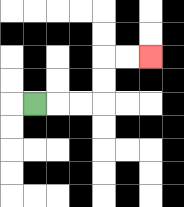{'start': '[1, 4]', 'end': '[6, 2]', 'path_directions': 'R,R,R,U,U,R,R', 'path_coordinates': '[[1, 4], [2, 4], [3, 4], [4, 4], [4, 3], [4, 2], [5, 2], [6, 2]]'}